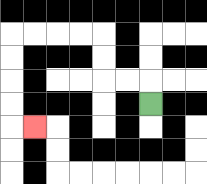{'start': '[6, 4]', 'end': '[1, 5]', 'path_directions': 'U,L,L,U,U,L,L,L,L,D,D,D,D,R', 'path_coordinates': '[[6, 4], [6, 3], [5, 3], [4, 3], [4, 2], [4, 1], [3, 1], [2, 1], [1, 1], [0, 1], [0, 2], [0, 3], [0, 4], [0, 5], [1, 5]]'}